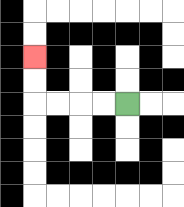{'start': '[5, 4]', 'end': '[1, 2]', 'path_directions': 'L,L,L,L,U,U', 'path_coordinates': '[[5, 4], [4, 4], [3, 4], [2, 4], [1, 4], [1, 3], [1, 2]]'}